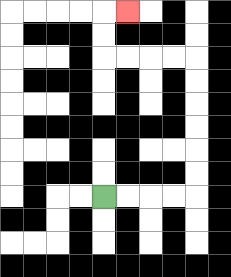{'start': '[4, 8]', 'end': '[5, 0]', 'path_directions': 'R,R,R,R,U,U,U,U,U,U,L,L,L,L,U,U,R', 'path_coordinates': '[[4, 8], [5, 8], [6, 8], [7, 8], [8, 8], [8, 7], [8, 6], [8, 5], [8, 4], [8, 3], [8, 2], [7, 2], [6, 2], [5, 2], [4, 2], [4, 1], [4, 0], [5, 0]]'}